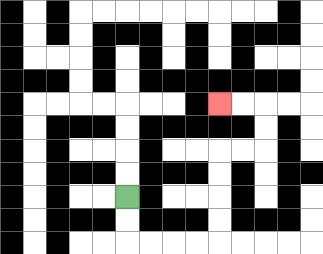{'start': '[5, 8]', 'end': '[9, 4]', 'path_directions': 'D,D,R,R,R,R,U,U,U,U,R,R,U,U,L,L', 'path_coordinates': '[[5, 8], [5, 9], [5, 10], [6, 10], [7, 10], [8, 10], [9, 10], [9, 9], [9, 8], [9, 7], [9, 6], [10, 6], [11, 6], [11, 5], [11, 4], [10, 4], [9, 4]]'}